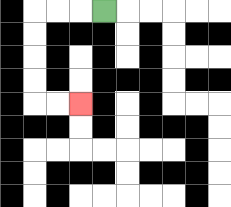{'start': '[4, 0]', 'end': '[3, 4]', 'path_directions': 'L,L,L,D,D,D,D,R,R', 'path_coordinates': '[[4, 0], [3, 0], [2, 0], [1, 0], [1, 1], [1, 2], [1, 3], [1, 4], [2, 4], [3, 4]]'}